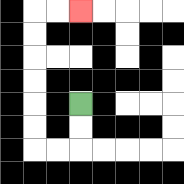{'start': '[3, 4]', 'end': '[3, 0]', 'path_directions': 'D,D,L,L,U,U,U,U,U,U,R,R', 'path_coordinates': '[[3, 4], [3, 5], [3, 6], [2, 6], [1, 6], [1, 5], [1, 4], [1, 3], [1, 2], [1, 1], [1, 0], [2, 0], [3, 0]]'}